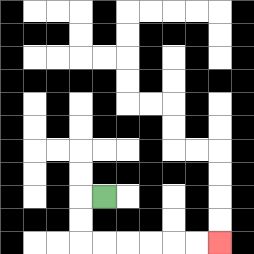{'start': '[4, 8]', 'end': '[9, 10]', 'path_directions': 'L,D,D,R,R,R,R,R,R', 'path_coordinates': '[[4, 8], [3, 8], [3, 9], [3, 10], [4, 10], [5, 10], [6, 10], [7, 10], [8, 10], [9, 10]]'}